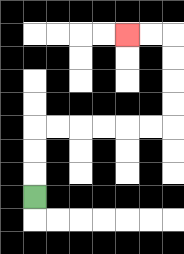{'start': '[1, 8]', 'end': '[5, 1]', 'path_directions': 'U,U,U,R,R,R,R,R,R,U,U,U,U,L,L', 'path_coordinates': '[[1, 8], [1, 7], [1, 6], [1, 5], [2, 5], [3, 5], [4, 5], [5, 5], [6, 5], [7, 5], [7, 4], [7, 3], [7, 2], [7, 1], [6, 1], [5, 1]]'}